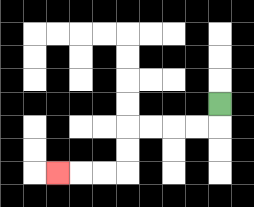{'start': '[9, 4]', 'end': '[2, 7]', 'path_directions': 'D,L,L,L,L,D,D,L,L,L', 'path_coordinates': '[[9, 4], [9, 5], [8, 5], [7, 5], [6, 5], [5, 5], [5, 6], [5, 7], [4, 7], [3, 7], [2, 7]]'}